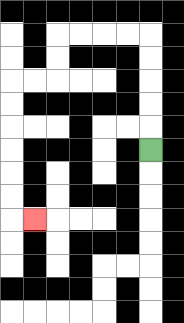{'start': '[6, 6]', 'end': '[1, 9]', 'path_directions': 'U,U,U,U,U,L,L,L,L,D,D,L,L,D,D,D,D,D,D,R', 'path_coordinates': '[[6, 6], [6, 5], [6, 4], [6, 3], [6, 2], [6, 1], [5, 1], [4, 1], [3, 1], [2, 1], [2, 2], [2, 3], [1, 3], [0, 3], [0, 4], [0, 5], [0, 6], [0, 7], [0, 8], [0, 9], [1, 9]]'}